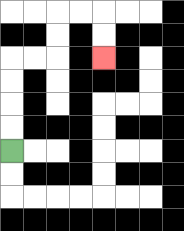{'start': '[0, 6]', 'end': '[4, 2]', 'path_directions': 'U,U,U,U,R,R,U,U,R,R,D,D', 'path_coordinates': '[[0, 6], [0, 5], [0, 4], [0, 3], [0, 2], [1, 2], [2, 2], [2, 1], [2, 0], [3, 0], [4, 0], [4, 1], [4, 2]]'}